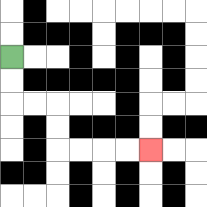{'start': '[0, 2]', 'end': '[6, 6]', 'path_directions': 'D,D,R,R,D,D,R,R,R,R', 'path_coordinates': '[[0, 2], [0, 3], [0, 4], [1, 4], [2, 4], [2, 5], [2, 6], [3, 6], [4, 6], [5, 6], [6, 6]]'}